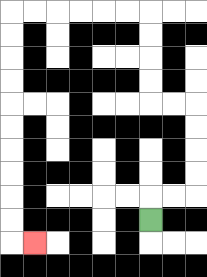{'start': '[6, 9]', 'end': '[1, 10]', 'path_directions': 'U,R,R,U,U,U,U,L,L,U,U,U,U,L,L,L,L,L,L,D,D,D,D,D,D,D,D,D,D,R', 'path_coordinates': '[[6, 9], [6, 8], [7, 8], [8, 8], [8, 7], [8, 6], [8, 5], [8, 4], [7, 4], [6, 4], [6, 3], [6, 2], [6, 1], [6, 0], [5, 0], [4, 0], [3, 0], [2, 0], [1, 0], [0, 0], [0, 1], [0, 2], [0, 3], [0, 4], [0, 5], [0, 6], [0, 7], [0, 8], [0, 9], [0, 10], [1, 10]]'}